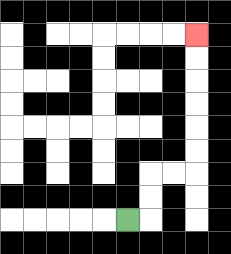{'start': '[5, 9]', 'end': '[8, 1]', 'path_directions': 'R,U,U,R,R,U,U,U,U,U,U', 'path_coordinates': '[[5, 9], [6, 9], [6, 8], [6, 7], [7, 7], [8, 7], [8, 6], [8, 5], [8, 4], [8, 3], [8, 2], [8, 1]]'}